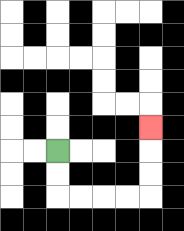{'start': '[2, 6]', 'end': '[6, 5]', 'path_directions': 'D,D,R,R,R,R,U,U,U', 'path_coordinates': '[[2, 6], [2, 7], [2, 8], [3, 8], [4, 8], [5, 8], [6, 8], [6, 7], [6, 6], [6, 5]]'}